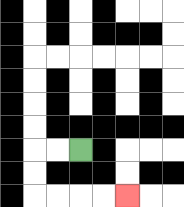{'start': '[3, 6]', 'end': '[5, 8]', 'path_directions': 'L,L,D,D,R,R,R,R', 'path_coordinates': '[[3, 6], [2, 6], [1, 6], [1, 7], [1, 8], [2, 8], [3, 8], [4, 8], [5, 8]]'}